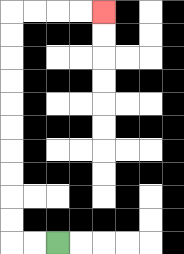{'start': '[2, 10]', 'end': '[4, 0]', 'path_directions': 'L,L,U,U,U,U,U,U,U,U,U,U,R,R,R,R', 'path_coordinates': '[[2, 10], [1, 10], [0, 10], [0, 9], [0, 8], [0, 7], [0, 6], [0, 5], [0, 4], [0, 3], [0, 2], [0, 1], [0, 0], [1, 0], [2, 0], [3, 0], [4, 0]]'}